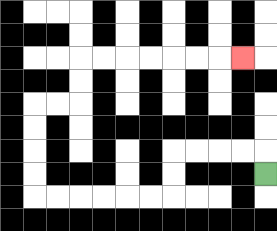{'start': '[11, 7]', 'end': '[10, 2]', 'path_directions': 'U,L,L,L,L,D,D,L,L,L,L,L,L,U,U,U,U,R,R,U,U,R,R,R,R,R,R,R', 'path_coordinates': '[[11, 7], [11, 6], [10, 6], [9, 6], [8, 6], [7, 6], [7, 7], [7, 8], [6, 8], [5, 8], [4, 8], [3, 8], [2, 8], [1, 8], [1, 7], [1, 6], [1, 5], [1, 4], [2, 4], [3, 4], [3, 3], [3, 2], [4, 2], [5, 2], [6, 2], [7, 2], [8, 2], [9, 2], [10, 2]]'}